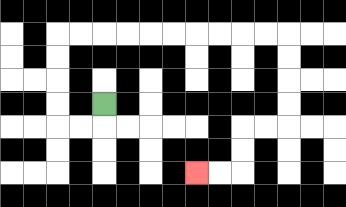{'start': '[4, 4]', 'end': '[8, 7]', 'path_directions': 'D,L,L,U,U,U,U,R,R,R,R,R,R,R,R,R,R,D,D,D,D,L,L,D,D,L,L', 'path_coordinates': '[[4, 4], [4, 5], [3, 5], [2, 5], [2, 4], [2, 3], [2, 2], [2, 1], [3, 1], [4, 1], [5, 1], [6, 1], [7, 1], [8, 1], [9, 1], [10, 1], [11, 1], [12, 1], [12, 2], [12, 3], [12, 4], [12, 5], [11, 5], [10, 5], [10, 6], [10, 7], [9, 7], [8, 7]]'}